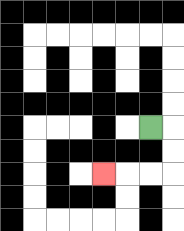{'start': '[6, 5]', 'end': '[4, 7]', 'path_directions': 'R,D,D,L,L,L', 'path_coordinates': '[[6, 5], [7, 5], [7, 6], [7, 7], [6, 7], [5, 7], [4, 7]]'}